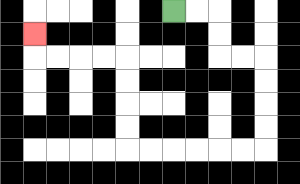{'start': '[7, 0]', 'end': '[1, 1]', 'path_directions': 'R,R,D,D,R,R,D,D,D,D,L,L,L,L,L,L,U,U,U,U,L,L,L,L,U', 'path_coordinates': '[[7, 0], [8, 0], [9, 0], [9, 1], [9, 2], [10, 2], [11, 2], [11, 3], [11, 4], [11, 5], [11, 6], [10, 6], [9, 6], [8, 6], [7, 6], [6, 6], [5, 6], [5, 5], [5, 4], [5, 3], [5, 2], [4, 2], [3, 2], [2, 2], [1, 2], [1, 1]]'}